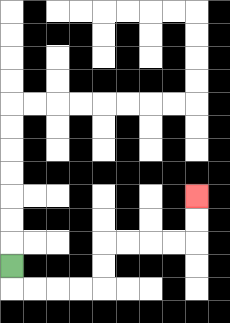{'start': '[0, 11]', 'end': '[8, 8]', 'path_directions': 'D,R,R,R,R,U,U,R,R,R,R,U,U', 'path_coordinates': '[[0, 11], [0, 12], [1, 12], [2, 12], [3, 12], [4, 12], [4, 11], [4, 10], [5, 10], [6, 10], [7, 10], [8, 10], [8, 9], [8, 8]]'}